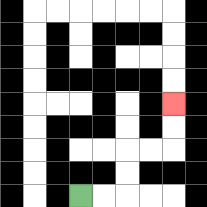{'start': '[3, 8]', 'end': '[7, 4]', 'path_directions': 'R,R,U,U,R,R,U,U', 'path_coordinates': '[[3, 8], [4, 8], [5, 8], [5, 7], [5, 6], [6, 6], [7, 6], [7, 5], [7, 4]]'}